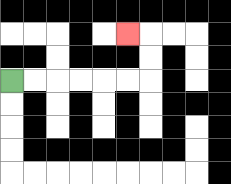{'start': '[0, 3]', 'end': '[5, 1]', 'path_directions': 'R,R,R,R,R,R,U,U,L', 'path_coordinates': '[[0, 3], [1, 3], [2, 3], [3, 3], [4, 3], [5, 3], [6, 3], [6, 2], [6, 1], [5, 1]]'}